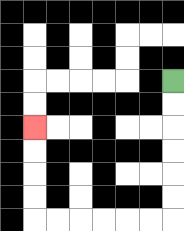{'start': '[7, 3]', 'end': '[1, 5]', 'path_directions': 'D,D,D,D,D,D,L,L,L,L,L,L,U,U,U,U', 'path_coordinates': '[[7, 3], [7, 4], [7, 5], [7, 6], [7, 7], [7, 8], [7, 9], [6, 9], [5, 9], [4, 9], [3, 9], [2, 9], [1, 9], [1, 8], [1, 7], [1, 6], [1, 5]]'}